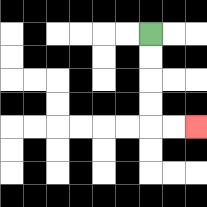{'start': '[6, 1]', 'end': '[8, 5]', 'path_directions': 'D,D,D,D,R,R', 'path_coordinates': '[[6, 1], [6, 2], [6, 3], [6, 4], [6, 5], [7, 5], [8, 5]]'}